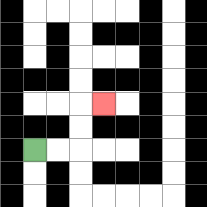{'start': '[1, 6]', 'end': '[4, 4]', 'path_directions': 'R,R,U,U,R', 'path_coordinates': '[[1, 6], [2, 6], [3, 6], [3, 5], [3, 4], [4, 4]]'}